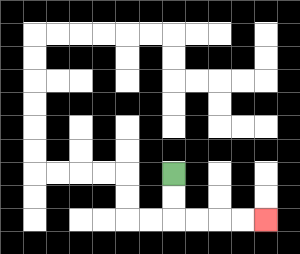{'start': '[7, 7]', 'end': '[11, 9]', 'path_directions': 'D,D,R,R,R,R', 'path_coordinates': '[[7, 7], [7, 8], [7, 9], [8, 9], [9, 9], [10, 9], [11, 9]]'}